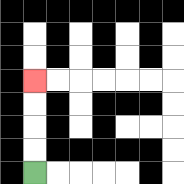{'start': '[1, 7]', 'end': '[1, 3]', 'path_directions': 'U,U,U,U', 'path_coordinates': '[[1, 7], [1, 6], [1, 5], [1, 4], [1, 3]]'}